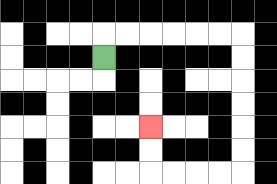{'start': '[4, 2]', 'end': '[6, 5]', 'path_directions': 'U,R,R,R,R,R,R,D,D,D,D,D,D,L,L,L,L,U,U', 'path_coordinates': '[[4, 2], [4, 1], [5, 1], [6, 1], [7, 1], [8, 1], [9, 1], [10, 1], [10, 2], [10, 3], [10, 4], [10, 5], [10, 6], [10, 7], [9, 7], [8, 7], [7, 7], [6, 7], [6, 6], [6, 5]]'}